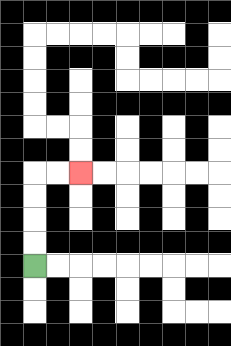{'start': '[1, 11]', 'end': '[3, 7]', 'path_directions': 'U,U,U,U,R,R', 'path_coordinates': '[[1, 11], [1, 10], [1, 9], [1, 8], [1, 7], [2, 7], [3, 7]]'}